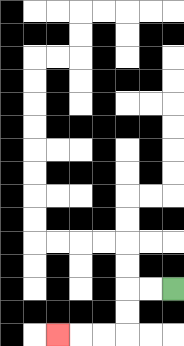{'start': '[7, 12]', 'end': '[2, 14]', 'path_directions': 'L,L,D,D,L,L,L', 'path_coordinates': '[[7, 12], [6, 12], [5, 12], [5, 13], [5, 14], [4, 14], [3, 14], [2, 14]]'}